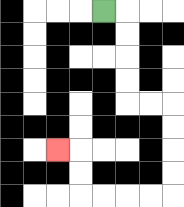{'start': '[4, 0]', 'end': '[2, 6]', 'path_directions': 'R,D,D,D,D,R,R,D,D,D,D,L,L,L,L,U,U,L', 'path_coordinates': '[[4, 0], [5, 0], [5, 1], [5, 2], [5, 3], [5, 4], [6, 4], [7, 4], [7, 5], [7, 6], [7, 7], [7, 8], [6, 8], [5, 8], [4, 8], [3, 8], [3, 7], [3, 6], [2, 6]]'}